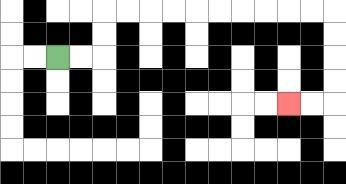{'start': '[2, 2]', 'end': '[12, 4]', 'path_directions': 'R,R,U,U,R,R,R,R,R,R,R,R,R,R,D,D,D,D,L,L', 'path_coordinates': '[[2, 2], [3, 2], [4, 2], [4, 1], [4, 0], [5, 0], [6, 0], [7, 0], [8, 0], [9, 0], [10, 0], [11, 0], [12, 0], [13, 0], [14, 0], [14, 1], [14, 2], [14, 3], [14, 4], [13, 4], [12, 4]]'}